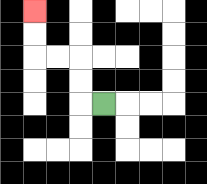{'start': '[4, 4]', 'end': '[1, 0]', 'path_directions': 'L,U,U,L,L,U,U', 'path_coordinates': '[[4, 4], [3, 4], [3, 3], [3, 2], [2, 2], [1, 2], [1, 1], [1, 0]]'}